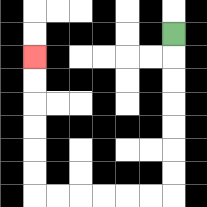{'start': '[7, 1]', 'end': '[1, 2]', 'path_directions': 'D,D,D,D,D,D,D,L,L,L,L,L,L,U,U,U,U,U,U', 'path_coordinates': '[[7, 1], [7, 2], [7, 3], [7, 4], [7, 5], [7, 6], [7, 7], [7, 8], [6, 8], [5, 8], [4, 8], [3, 8], [2, 8], [1, 8], [1, 7], [1, 6], [1, 5], [1, 4], [1, 3], [1, 2]]'}